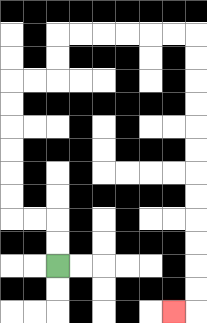{'start': '[2, 11]', 'end': '[7, 13]', 'path_directions': 'U,U,L,L,U,U,U,U,U,U,R,R,U,U,R,R,R,R,R,R,D,D,D,D,D,D,D,D,D,D,D,D,L', 'path_coordinates': '[[2, 11], [2, 10], [2, 9], [1, 9], [0, 9], [0, 8], [0, 7], [0, 6], [0, 5], [0, 4], [0, 3], [1, 3], [2, 3], [2, 2], [2, 1], [3, 1], [4, 1], [5, 1], [6, 1], [7, 1], [8, 1], [8, 2], [8, 3], [8, 4], [8, 5], [8, 6], [8, 7], [8, 8], [8, 9], [8, 10], [8, 11], [8, 12], [8, 13], [7, 13]]'}